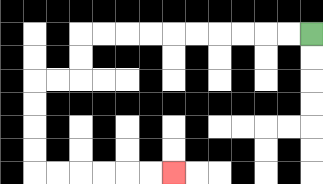{'start': '[13, 1]', 'end': '[7, 7]', 'path_directions': 'L,L,L,L,L,L,L,L,L,L,D,D,L,L,D,D,D,D,R,R,R,R,R,R', 'path_coordinates': '[[13, 1], [12, 1], [11, 1], [10, 1], [9, 1], [8, 1], [7, 1], [6, 1], [5, 1], [4, 1], [3, 1], [3, 2], [3, 3], [2, 3], [1, 3], [1, 4], [1, 5], [1, 6], [1, 7], [2, 7], [3, 7], [4, 7], [5, 7], [6, 7], [7, 7]]'}